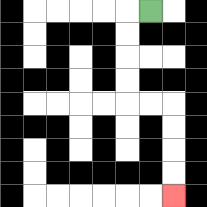{'start': '[6, 0]', 'end': '[7, 8]', 'path_directions': 'L,D,D,D,D,R,R,D,D,D,D', 'path_coordinates': '[[6, 0], [5, 0], [5, 1], [5, 2], [5, 3], [5, 4], [6, 4], [7, 4], [7, 5], [7, 6], [7, 7], [7, 8]]'}